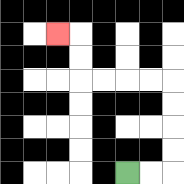{'start': '[5, 7]', 'end': '[2, 1]', 'path_directions': 'R,R,U,U,U,U,L,L,L,L,U,U,L', 'path_coordinates': '[[5, 7], [6, 7], [7, 7], [7, 6], [7, 5], [7, 4], [7, 3], [6, 3], [5, 3], [4, 3], [3, 3], [3, 2], [3, 1], [2, 1]]'}